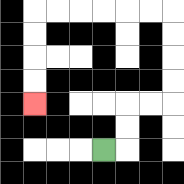{'start': '[4, 6]', 'end': '[1, 4]', 'path_directions': 'R,U,U,R,R,U,U,U,U,L,L,L,L,L,L,D,D,D,D', 'path_coordinates': '[[4, 6], [5, 6], [5, 5], [5, 4], [6, 4], [7, 4], [7, 3], [7, 2], [7, 1], [7, 0], [6, 0], [5, 0], [4, 0], [3, 0], [2, 0], [1, 0], [1, 1], [1, 2], [1, 3], [1, 4]]'}